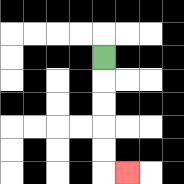{'start': '[4, 2]', 'end': '[5, 7]', 'path_directions': 'D,D,D,D,D,R', 'path_coordinates': '[[4, 2], [4, 3], [4, 4], [4, 5], [4, 6], [4, 7], [5, 7]]'}